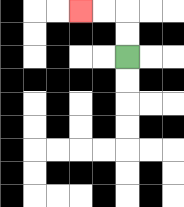{'start': '[5, 2]', 'end': '[3, 0]', 'path_directions': 'U,U,L,L', 'path_coordinates': '[[5, 2], [5, 1], [5, 0], [4, 0], [3, 0]]'}